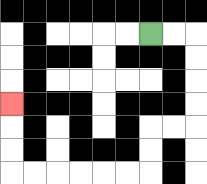{'start': '[6, 1]', 'end': '[0, 4]', 'path_directions': 'R,R,D,D,D,D,L,L,D,D,L,L,L,L,L,L,U,U,U', 'path_coordinates': '[[6, 1], [7, 1], [8, 1], [8, 2], [8, 3], [8, 4], [8, 5], [7, 5], [6, 5], [6, 6], [6, 7], [5, 7], [4, 7], [3, 7], [2, 7], [1, 7], [0, 7], [0, 6], [0, 5], [0, 4]]'}